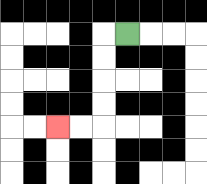{'start': '[5, 1]', 'end': '[2, 5]', 'path_directions': 'L,D,D,D,D,L,L', 'path_coordinates': '[[5, 1], [4, 1], [4, 2], [4, 3], [4, 4], [4, 5], [3, 5], [2, 5]]'}